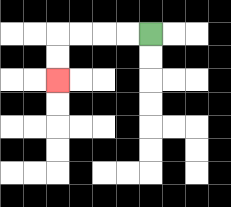{'start': '[6, 1]', 'end': '[2, 3]', 'path_directions': 'L,L,L,L,D,D', 'path_coordinates': '[[6, 1], [5, 1], [4, 1], [3, 1], [2, 1], [2, 2], [2, 3]]'}